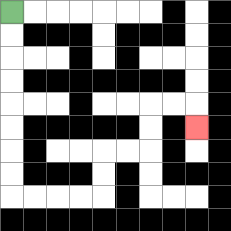{'start': '[0, 0]', 'end': '[8, 5]', 'path_directions': 'D,D,D,D,D,D,D,D,R,R,R,R,U,U,R,R,U,U,R,R,D', 'path_coordinates': '[[0, 0], [0, 1], [0, 2], [0, 3], [0, 4], [0, 5], [0, 6], [0, 7], [0, 8], [1, 8], [2, 8], [3, 8], [4, 8], [4, 7], [4, 6], [5, 6], [6, 6], [6, 5], [6, 4], [7, 4], [8, 4], [8, 5]]'}